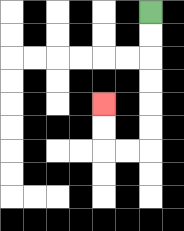{'start': '[6, 0]', 'end': '[4, 4]', 'path_directions': 'D,D,D,D,D,D,L,L,U,U', 'path_coordinates': '[[6, 0], [6, 1], [6, 2], [6, 3], [6, 4], [6, 5], [6, 6], [5, 6], [4, 6], [4, 5], [4, 4]]'}